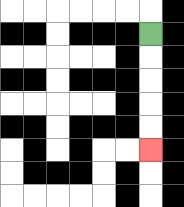{'start': '[6, 1]', 'end': '[6, 6]', 'path_directions': 'D,D,D,D,D', 'path_coordinates': '[[6, 1], [6, 2], [6, 3], [6, 4], [6, 5], [6, 6]]'}